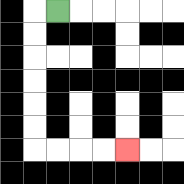{'start': '[2, 0]', 'end': '[5, 6]', 'path_directions': 'L,D,D,D,D,D,D,R,R,R,R', 'path_coordinates': '[[2, 0], [1, 0], [1, 1], [1, 2], [1, 3], [1, 4], [1, 5], [1, 6], [2, 6], [3, 6], [4, 6], [5, 6]]'}